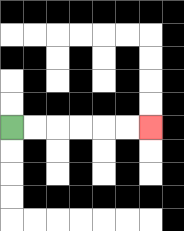{'start': '[0, 5]', 'end': '[6, 5]', 'path_directions': 'R,R,R,R,R,R', 'path_coordinates': '[[0, 5], [1, 5], [2, 5], [3, 5], [4, 5], [5, 5], [6, 5]]'}